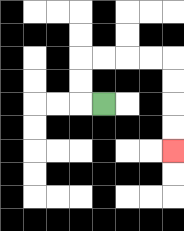{'start': '[4, 4]', 'end': '[7, 6]', 'path_directions': 'L,U,U,R,R,R,R,D,D,D,D', 'path_coordinates': '[[4, 4], [3, 4], [3, 3], [3, 2], [4, 2], [5, 2], [6, 2], [7, 2], [7, 3], [7, 4], [7, 5], [7, 6]]'}